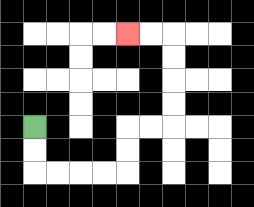{'start': '[1, 5]', 'end': '[5, 1]', 'path_directions': 'D,D,R,R,R,R,U,U,R,R,U,U,U,U,L,L', 'path_coordinates': '[[1, 5], [1, 6], [1, 7], [2, 7], [3, 7], [4, 7], [5, 7], [5, 6], [5, 5], [6, 5], [7, 5], [7, 4], [7, 3], [7, 2], [7, 1], [6, 1], [5, 1]]'}